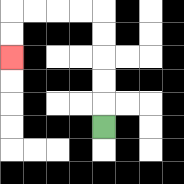{'start': '[4, 5]', 'end': '[0, 2]', 'path_directions': 'U,U,U,U,U,L,L,L,L,D,D', 'path_coordinates': '[[4, 5], [4, 4], [4, 3], [4, 2], [4, 1], [4, 0], [3, 0], [2, 0], [1, 0], [0, 0], [0, 1], [0, 2]]'}